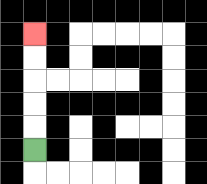{'start': '[1, 6]', 'end': '[1, 1]', 'path_directions': 'U,U,U,U,U', 'path_coordinates': '[[1, 6], [1, 5], [1, 4], [1, 3], [1, 2], [1, 1]]'}